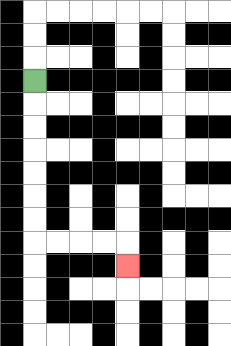{'start': '[1, 3]', 'end': '[5, 11]', 'path_directions': 'D,D,D,D,D,D,D,R,R,R,R,D', 'path_coordinates': '[[1, 3], [1, 4], [1, 5], [1, 6], [1, 7], [1, 8], [1, 9], [1, 10], [2, 10], [3, 10], [4, 10], [5, 10], [5, 11]]'}